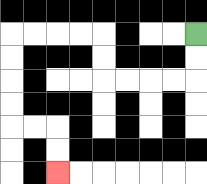{'start': '[8, 1]', 'end': '[2, 7]', 'path_directions': 'D,D,L,L,L,L,U,U,L,L,L,L,D,D,D,D,R,R,D,D', 'path_coordinates': '[[8, 1], [8, 2], [8, 3], [7, 3], [6, 3], [5, 3], [4, 3], [4, 2], [4, 1], [3, 1], [2, 1], [1, 1], [0, 1], [0, 2], [0, 3], [0, 4], [0, 5], [1, 5], [2, 5], [2, 6], [2, 7]]'}